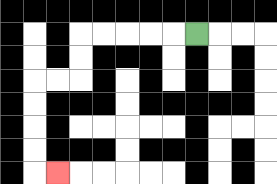{'start': '[8, 1]', 'end': '[2, 7]', 'path_directions': 'L,L,L,L,L,D,D,L,L,D,D,D,D,R', 'path_coordinates': '[[8, 1], [7, 1], [6, 1], [5, 1], [4, 1], [3, 1], [3, 2], [3, 3], [2, 3], [1, 3], [1, 4], [1, 5], [1, 6], [1, 7], [2, 7]]'}